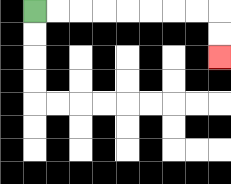{'start': '[1, 0]', 'end': '[9, 2]', 'path_directions': 'R,R,R,R,R,R,R,R,D,D', 'path_coordinates': '[[1, 0], [2, 0], [3, 0], [4, 0], [5, 0], [6, 0], [7, 0], [8, 0], [9, 0], [9, 1], [9, 2]]'}